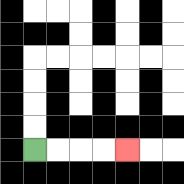{'start': '[1, 6]', 'end': '[5, 6]', 'path_directions': 'R,R,R,R', 'path_coordinates': '[[1, 6], [2, 6], [3, 6], [4, 6], [5, 6]]'}